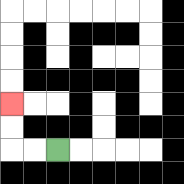{'start': '[2, 6]', 'end': '[0, 4]', 'path_directions': 'L,L,U,U', 'path_coordinates': '[[2, 6], [1, 6], [0, 6], [0, 5], [0, 4]]'}